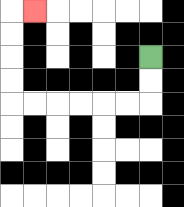{'start': '[6, 2]', 'end': '[1, 0]', 'path_directions': 'D,D,L,L,L,L,L,L,U,U,U,U,R', 'path_coordinates': '[[6, 2], [6, 3], [6, 4], [5, 4], [4, 4], [3, 4], [2, 4], [1, 4], [0, 4], [0, 3], [0, 2], [0, 1], [0, 0], [1, 0]]'}